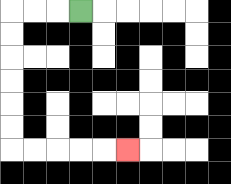{'start': '[3, 0]', 'end': '[5, 6]', 'path_directions': 'L,L,L,D,D,D,D,D,D,R,R,R,R,R', 'path_coordinates': '[[3, 0], [2, 0], [1, 0], [0, 0], [0, 1], [0, 2], [0, 3], [0, 4], [0, 5], [0, 6], [1, 6], [2, 6], [3, 6], [4, 6], [5, 6]]'}